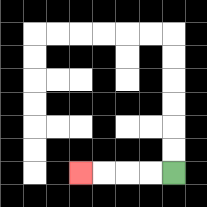{'start': '[7, 7]', 'end': '[3, 7]', 'path_directions': 'L,L,L,L', 'path_coordinates': '[[7, 7], [6, 7], [5, 7], [4, 7], [3, 7]]'}